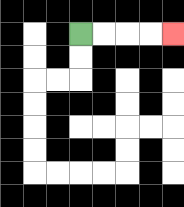{'start': '[3, 1]', 'end': '[7, 1]', 'path_directions': 'R,R,R,R', 'path_coordinates': '[[3, 1], [4, 1], [5, 1], [6, 1], [7, 1]]'}